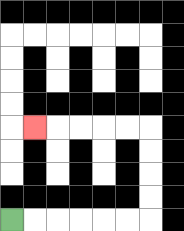{'start': '[0, 9]', 'end': '[1, 5]', 'path_directions': 'R,R,R,R,R,R,U,U,U,U,L,L,L,L,L', 'path_coordinates': '[[0, 9], [1, 9], [2, 9], [3, 9], [4, 9], [5, 9], [6, 9], [6, 8], [6, 7], [6, 6], [6, 5], [5, 5], [4, 5], [3, 5], [2, 5], [1, 5]]'}